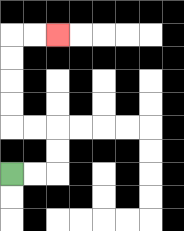{'start': '[0, 7]', 'end': '[2, 1]', 'path_directions': 'R,R,U,U,L,L,U,U,U,U,R,R', 'path_coordinates': '[[0, 7], [1, 7], [2, 7], [2, 6], [2, 5], [1, 5], [0, 5], [0, 4], [0, 3], [0, 2], [0, 1], [1, 1], [2, 1]]'}